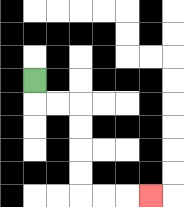{'start': '[1, 3]', 'end': '[6, 8]', 'path_directions': 'D,R,R,D,D,D,D,R,R,R', 'path_coordinates': '[[1, 3], [1, 4], [2, 4], [3, 4], [3, 5], [3, 6], [3, 7], [3, 8], [4, 8], [5, 8], [6, 8]]'}